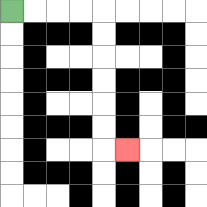{'start': '[0, 0]', 'end': '[5, 6]', 'path_directions': 'R,R,R,R,D,D,D,D,D,D,R', 'path_coordinates': '[[0, 0], [1, 0], [2, 0], [3, 0], [4, 0], [4, 1], [4, 2], [4, 3], [4, 4], [4, 5], [4, 6], [5, 6]]'}